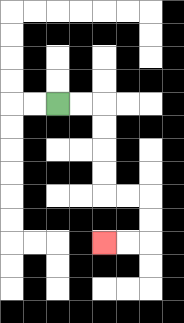{'start': '[2, 4]', 'end': '[4, 10]', 'path_directions': 'R,R,D,D,D,D,R,R,D,D,L,L', 'path_coordinates': '[[2, 4], [3, 4], [4, 4], [4, 5], [4, 6], [4, 7], [4, 8], [5, 8], [6, 8], [6, 9], [6, 10], [5, 10], [4, 10]]'}